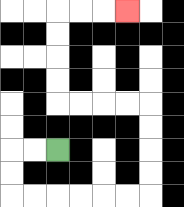{'start': '[2, 6]', 'end': '[5, 0]', 'path_directions': 'L,L,D,D,R,R,R,R,R,R,U,U,U,U,L,L,L,L,U,U,U,U,R,R,R', 'path_coordinates': '[[2, 6], [1, 6], [0, 6], [0, 7], [0, 8], [1, 8], [2, 8], [3, 8], [4, 8], [5, 8], [6, 8], [6, 7], [6, 6], [6, 5], [6, 4], [5, 4], [4, 4], [3, 4], [2, 4], [2, 3], [2, 2], [2, 1], [2, 0], [3, 0], [4, 0], [5, 0]]'}